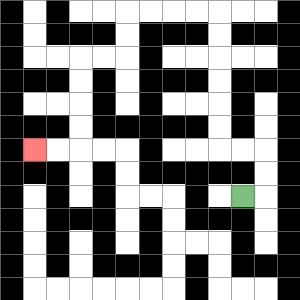{'start': '[10, 8]', 'end': '[1, 6]', 'path_directions': 'R,U,U,L,L,U,U,U,U,U,U,L,L,L,L,D,D,L,L,D,D,D,D,L,L', 'path_coordinates': '[[10, 8], [11, 8], [11, 7], [11, 6], [10, 6], [9, 6], [9, 5], [9, 4], [9, 3], [9, 2], [9, 1], [9, 0], [8, 0], [7, 0], [6, 0], [5, 0], [5, 1], [5, 2], [4, 2], [3, 2], [3, 3], [3, 4], [3, 5], [3, 6], [2, 6], [1, 6]]'}